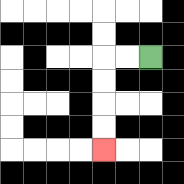{'start': '[6, 2]', 'end': '[4, 6]', 'path_directions': 'L,L,D,D,D,D', 'path_coordinates': '[[6, 2], [5, 2], [4, 2], [4, 3], [4, 4], [4, 5], [4, 6]]'}